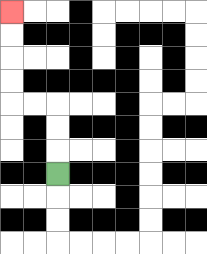{'start': '[2, 7]', 'end': '[0, 0]', 'path_directions': 'U,U,U,L,L,U,U,U,U', 'path_coordinates': '[[2, 7], [2, 6], [2, 5], [2, 4], [1, 4], [0, 4], [0, 3], [0, 2], [0, 1], [0, 0]]'}